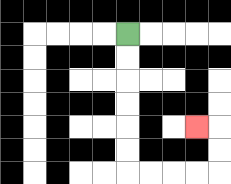{'start': '[5, 1]', 'end': '[8, 5]', 'path_directions': 'D,D,D,D,D,D,R,R,R,R,U,U,L', 'path_coordinates': '[[5, 1], [5, 2], [5, 3], [5, 4], [5, 5], [5, 6], [5, 7], [6, 7], [7, 7], [8, 7], [9, 7], [9, 6], [9, 5], [8, 5]]'}